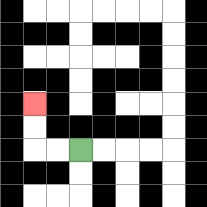{'start': '[3, 6]', 'end': '[1, 4]', 'path_directions': 'L,L,U,U', 'path_coordinates': '[[3, 6], [2, 6], [1, 6], [1, 5], [1, 4]]'}